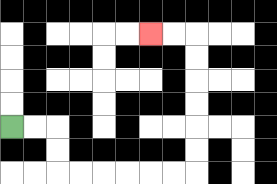{'start': '[0, 5]', 'end': '[6, 1]', 'path_directions': 'R,R,D,D,R,R,R,R,R,R,U,U,U,U,U,U,L,L', 'path_coordinates': '[[0, 5], [1, 5], [2, 5], [2, 6], [2, 7], [3, 7], [4, 7], [5, 7], [6, 7], [7, 7], [8, 7], [8, 6], [8, 5], [8, 4], [8, 3], [8, 2], [8, 1], [7, 1], [6, 1]]'}